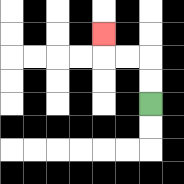{'start': '[6, 4]', 'end': '[4, 1]', 'path_directions': 'U,U,L,L,U', 'path_coordinates': '[[6, 4], [6, 3], [6, 2], [5, 2], [4, 2], [4, 1]]'}